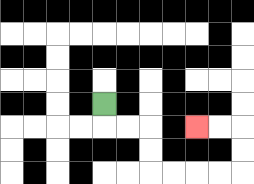{'start': '[4, 4]', 'end': '[8, 5]', 'path_directions': 'D,R,R,D,D,R,R,R,R,U,U,L,L', 'path_coordinates': '[[4, 4], [4, 5], [5, 5], [6, 5], [6, 6], [6, 7], [7, 7], [8, 7], [9, 7], [10, 7], [10, 6], [10, 5], [9, 5], [8, 5]]'}